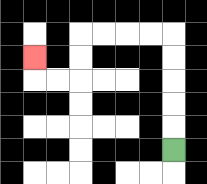{'start': '[7, 6]', 'end': '[1, 2]', 'path_directions': 'U,U,U,U,U,L,L,L,L,D,D,L,L,U', 'path_coordinates': '[[7, 6], [7, 5], [7, 4], [7, 3], [7, 2], [7, 1], [6, 1], [5, 1], [4, 1], [3, 1], [3, 2], [3, 3], [2, 3], [1, 3], [1, 2]]'}